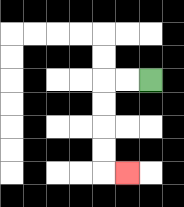{'start': '[6, 3]', 'end': '[5, 7]', 'path_directions': 'L,L,D,D,D,D,R', 'path_coordinates': '[[6, 3], [5, 3], [4, 3], [4, 4], [4, 5], [4, 6], [4, 7], [5, 7]]'}